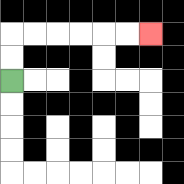{'start': '[0, 3]', 'end': '[6, 1]', 'path_directions': 'U,U,R,R,R,R,R,R', 'path_coordinates': '[[0, 3], [0, 2], [0, 1], [1, 1], [2, 1], [3, 1], [4, 1], [5, 1], [6, 1]]'}